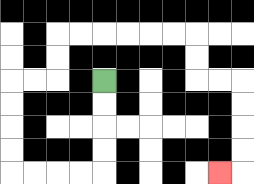{'start': '[4, 3]', 'end': '[9, 7]', 'path_directions': 'D,D,D,D,L,L,L,L,U,U,U,U,R,R,U,U,R,R,R,R,R,R,D,D,R,R,D,D,D,D,L', 'path_coordinates': '[[4, 3], [4, 4], [4, 5], [4, 6], [4, 7], [3, 7], [2, 7], [1, 7], [0, 7], [0, 6], [0, 5], [0, 4], [0, 3], [1, 3], [2, 3], [2, 2], [2, 1], [3, 1], [4, 1], [5, 1], [6, 1], [7, 1], [8, 1], [8, 2], [8, 3], [9, 3], [10, 3], [10, 4], [10, 5], [10, 6], [10, 7], [9, 7]]'}